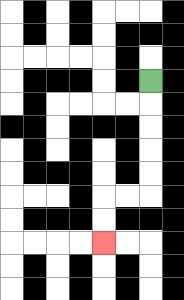{'start': '[6, 3]', 'end': '[4, 10]', 'path_directions': 'D,D,D,D,D,L,L,D,D', 'path_coordinates': '[[6, 3], [6, 4], [6, 5], [6, 6], [6, 7], [6, 8], [5, 8], [4, 8], [4, 9], [4, 10]]'}